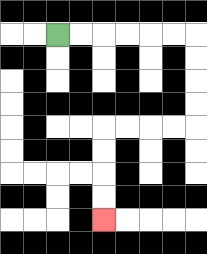{'start': '[2, 1]', 'end': '[4, 9]', 'path_directions': 'R,R,R,R,R,R,D,D,D,D,L,L,L,L,D,D,D,D', 'path_coordinates': '[[2, 1], [3, 1], [4, 1], [5, 1], [6, 1], [7, 1], [8, 1], [8, 2], [8, 3], [8, 4], [8, 5], [7, 5], [6, 5], [5, 5], [4, 5], [4, 6], [4, 7], [4, 8], [4, 9]]'}